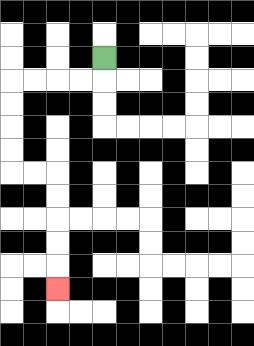{'start': '[4, 2]', 'end': '[2, 12]', 'path_directions': 'D,L,L,L,L,D,D,D,D,R,R,D,D,D,D,D', 'path_coordinates': '[[4, 2], [4, 3], [3, 3], [2, 3], [1, 3], [0, 3], [0, 4], [0, 5], [0, 6], [0, 7], [1, 7], [2, 7], [2, 8], [2, 9], [2, 10], [2, 11], [2, 12]]'}